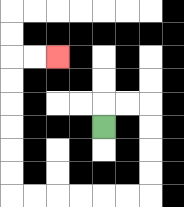{'start': '[4, 5]', 'end': '[2, 2]', 'path_directions': 'U,R,R,D,D,D,D,L,L,L,L,L,L,U,U,U,U,U,U,R,R', 'path_coordinates': '[[4, 5], [4, 4], [5, 4], [6, 4], [6, 5], [6, 6], [6, 7], [6, 8], [5, 8], [4, 8], [3, 8], [2, 8], [1, 8], [0, 8], [0, 7], [0, 6], [0, 5], [0, 4], [0, 3], [0, 2], [1, 2], [2, 2]]'}